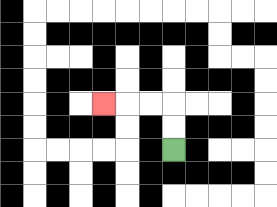{'start': '[7, 6]', 'end': '[4, 4]', 'path_directions': 'U,U,L,L,L', 'path_coordinates': '[[7, 6], [7, 5], [7, 4], [6, 4], [5, 4], [4, 4]]'}